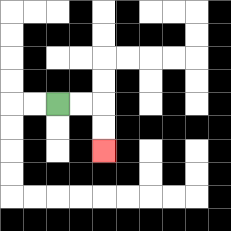{'start': '[2, 4]', 'end': '[4, 6]', 'path_directions': 'R,R,D,D', 'path_coordinates': '[[2, 4], [3, 4], [4, 4], [4, 5], [4, 6]]'}